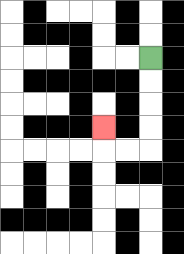{'start': '[6, 2]', 'end': '[4, 5]', 'path_directions': 'D,D,D,D,L,L,U', 'path_coordinates': '[[6, 2], [6, 3], [6, 4], [6, 5], [6, 6], [5, 6], [4, 6], [4, 5]]'}